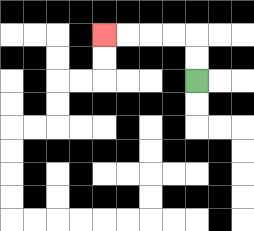{'start': '[8, 3]', 'end': '[4, 1]', 'path_directions': 'U,U,L,L,L,L', 'path_coordinates': '[[8, 3], [8, 2], [8, 1], [7, 1], [6, 1], [5, 1], [4, 1]]'}